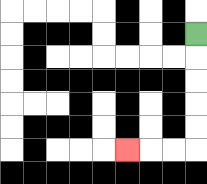{'start': '[8, 1]', 'end': '[5, 6]', 'path_directions': 'D,D,D,D,D,L,L,L', 'path_coordinates': '[[8, 1], [8, 2], [8, 3], [8, 4], [8, 5], [8, 6], [7, 6], [6, 6], [5, 6]]'}